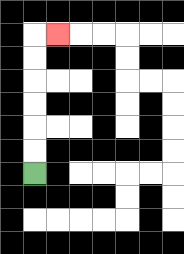{'start': '[1, 7]', 'end': '[2, 1]', 'path_directions': 'U,U,U,U,U,U,R', 'path_coordinates': '[[1, 7], [1, 6], [1, 5], [1, 4], [1, 3], [1, 2], [1, 1], [2, 1]]'}